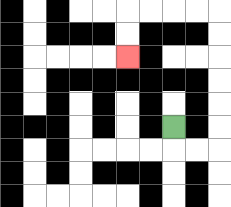{'start': '[7, 5]', 'end': '[5, 2]', 'path_directions': 'D,R,R,U,U,U,U,U,U,L,L,L,L,D,D', 'path_coordinates': '[[7, 5], [7, 6], [8, 6], [9, 6], [9, 5], [9, 4], [9, 3], [9, 2], [9, 1], [9, 0], [8, 0], [7, 0], [6, 0], [5, 0], [5, 1], [5, 2]]'}